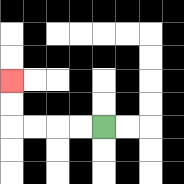{'start': '[4, 5]', 'end': '[0, 3]', 'path_directions': 'L,L,L,L,U,U', 'path_coordinates': '[[4, 5], [3, 5], [2, 5], [1, 5], [0, 5], [0, 4], [0, 3]]'}